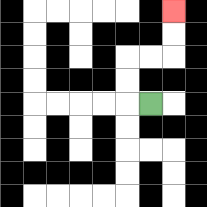{'start': '[6, 4]', 'end': '[7, 0]', 'path_directions': 'L,U,U,R,R,U,U', 'path_coordinates': '[[6, 4], [5, 4], [5, 3], [5, 2], [6, 2], [7, 2], [7, 1], [7, 0]]'}